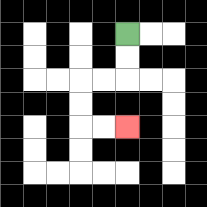{'start': '[5, 1]', 'end': '[5, 5]', 'path_directions': 'D,D,L,L,D,D,R,R', 'path_coordinates': '[[5, 1], [5, 2], [5, 3], [4, 3], [3, 3], [3, 4], [3, 5], [4, 5], [5, 5]]'}